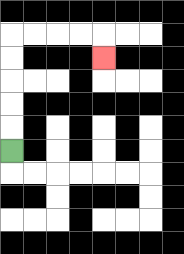{'start': '[0, 6]', 'end': '[4, 2]', 'path_directions': 'U,U,U,U,U,R,R,R,R,D', 'path_coordinates': '[[0, 6], [0, 5], [0, 4], [0, 3], [0, 2], [0, 1], [1, 1], [2, 1], [3, 1], [4, 1], [4, 2]]'}